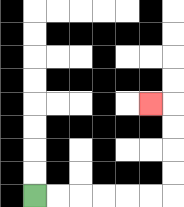{'start': '[1, 8]', 'end': '[6, 4]', 'path_directions': 'R,R,R,R,R,R,U,U,U,U,L', 'path_coordinates': '[[1, 8], [2, 8], [3, 8], [4, 8], [5, 8], [6, 8], [7, 8], [7, 7], [7, 6], [7, 5], [7, 4], [6, 4]]'}